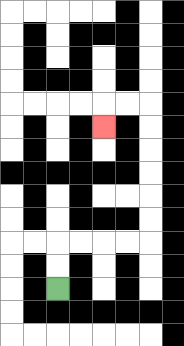{'start': '[2, 12]', 'end': '[4, 5]', 'path_directions': 'U,U,R,R,R,R,U,U,U,U,U,U,L,L,D', 'path_coordinates': '[[2, 12], [2, 11], [2, 10], [3, 10], [4, 10], [5, 10], [6, 10], [6, 9], [6, 8], [6, 7], [6, 6], [6, 5], [6, 4], [5, 4], [4, 4], [4, 5]]'}